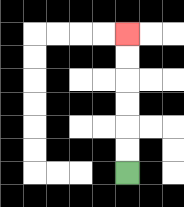{'start': '[5, 7]', 'end': '[5, 1]', 'path_directions': 'U,U,U,U,U,U', 'path_coordinates': '[[5, 7], [5, 6], [5, 5], [5, 4], [5, 3], [5, 2], [5, 1]]'}